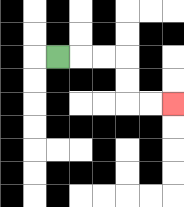{'start': '[2, 2]', 'end': '[7, 4]', 'path_directions': 'R,R,R,D,D,R,R', 'path_coordinates': '[[2, 2], [3, 2], [4, 2], [5, 2], [5, 3], [5, 4], [6, 4], [7, 4]]'}